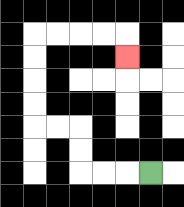{'start': '[6, 7]', 'end': '[5, 2]', 'path_directions': 'L,L,L,U,U,L,L,U,U,U,U,R,R,R,R,D', 'path_coordinates': '[[6, 7], [5, 7], [4, 7], [3, 7], [3, 6], [3, 5], [2, 5], [1, 5], [1, 4], [1, 3], [1, 2], [1, 1], [2, 1], [3, 1], [4, 1], [5, 1], [5, 2]]'}